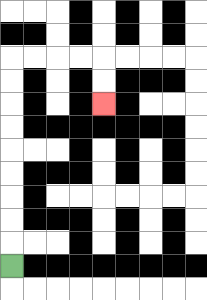{'start': '[0, 11]', 'end': '[4, 4]', 'path_directions': 'U,U,U,U,U,U,U,U,U,R,R,R,R,D,D', 'path_coordinates': '[[0, 11], [0, 10], [0, 9], [0, 8], [0, 7], [0, 6], [0, 5], [0, 4], [0, 3], [0, 2], [1, 2], [2, 2], [3, 2], [4, 2], [4, 3], [4, 4]]'}